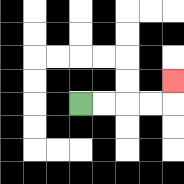{'start': '[3, 4]', 'end': '[7, 3]', 'path_directions': 'R,R,R,R,U', 'path_coordinates': '[[3, 4], [4, 4], [5, 4], [6, 4], [7, 4], [7, 3]]'}